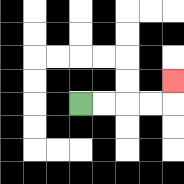{'start': '[3, 4]', 'end': '[7, 3]', 'path_directions': 'R,R,R,R,U', 'path_coordinates': '[[3, 4], [4, 4], [5, 4], [6, 4], [7, 4], [7, 3]]'}